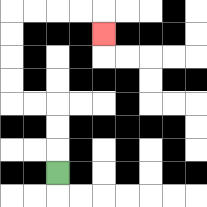{'start': '[2, 7]', 'end': '[4, 1]', 'path_directions': 'U,U,U,L,L,U,U,U,U,R,R,R,R,D', 'path_coordinates': '[[2, 7], [2, 6], [2, 5], [2, 4], [1, 4], [0, 4], [0, 3], [0, 2], [0, 1], [0, 0], [1, 0], [2, 0], [3, 0], [4, 0], [4, 1]]'}